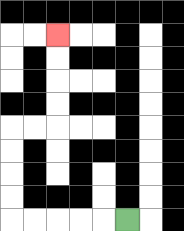{'start': '[5, 9]', 'end': '[2, 1]', 'path_directions': 'L,L,L,L,L,U,U,U,U,R,R,U,U,U,U', 'path_coordinates': '[[5, 9], [4, 9], [3, 9], [2, 9], [1, 9], [0, 9], [0, 8], [0, 7], [0, 6], [0, 5], [1, 5], [2, 5], [2, 4], [2, 3], [2, 2], [2, 1]]'}